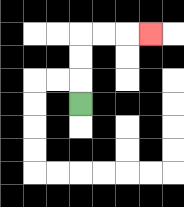{'start': '[3, 4]', 'end': '[6, 1]', 'path_directions': 'U,U,U,R,R,R', 'path_coordinates': '[[3, 4], [3, 3], [3, 2], [3, 1], [4, 1], [5, 1], [6, 1]]'}